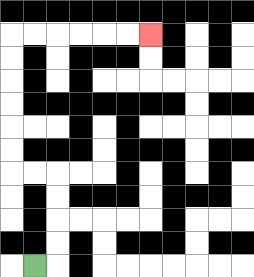{'start': '[1, 11]', 'end': '[6, 1]', 'path_directions': 'R,U,U,U,U,L,L,U,U,U,U,U,U,R,R,R,R,R,R', 'path_coordinates': '[[1, 11], [2, 11], [2, 10], [2, 9], [2, 8], [2, 7], [1, 7], [0, 7], [0, 6], [0, 5], [0, 4], [0, 3], [0, 2], [0, 1], [1, 1], [2, 1], [3, 1], [4, 1], [5, 1], [6, 1]]'}